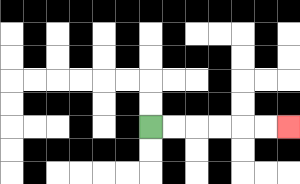{'start': '[6, 5]', 'end': '[12, 5]', 'path_directions': 'R,R,R,R,R,R', 'path_coordinates': '[[6, 5], [7, 5], [8, 5], [9, 5], [10, 5], [11, 5], [12, 5]]'}